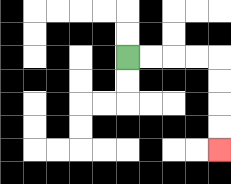{'start': '[5, 2]', 'end': '[9, 6]', 'path_directions': 'R,R,R,R,D,D,D,D', 'path_coordinates': '[[5, 2], [6, 2], [7, 2], [8, 2], [9, 2], [9, 3], [9, 4], [9, 5], [9, 6]]'}